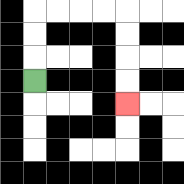{'start': '[1, 3]', 'end': '[5, 4]', 'path_directions': 'U,U,U,R,R,R,R,D,D,D,D', 'path_coordinates': '[[1, 3], [1, 2], [1, 1], [1, 0], [2, 0], [3, 0], [4, 0], [5, 0], [5, 1], [5, 2], [5, 3], [5, 4]]'}